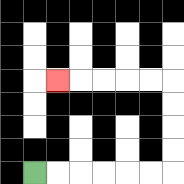{'start': '[1, 7]', 'end': '[2, 3]', 'path_directions': 'R,R,R,R,R,R,U,U,U,U,L,L,L,L,L', 'path_coordinates': '[[1, 7], [2, 7], [3, 7], [4, 7], [5, 7], [6, 7], [7, 7], [7, 6], [7, 5], [7, 4], [7, 3], [6, 3], [5, 3], [4, 3], [3, 3], [2, 3]]'}